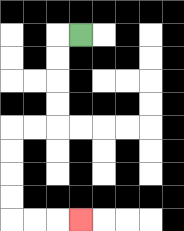{'start': '[3, 1]', 'end': '[3, 9]', 'path_directions': 'L,D,D,D,D,L,L,D,D,D,D,R,R,R', 'path_coordinates': '[[3, 1], [2, 1], [2, 2], [2, 3], [2, 4], [2, 5], [1, 5], [0, 5], [0, 6], [0, 7], [0, 8], [0, 9], [1, 9], [2, 9], [3, 9]]'}